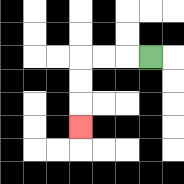{'start': '[6, 2]', 'end': '[3, 5]', 'path_directions': 'L,L,L,D,D,D', 'path_coordinates': '[[6, 2], [5, 2], [4, 2], [3, 2], [3, 3], [3, 4], [3, 5]]'}